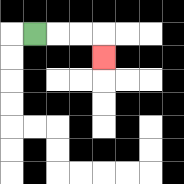{'start': '[1, 1]', 'end': '[4, 2]', 'path_directions': 'R,R,R,D', 'path_coordinates': '[[1, 1], [2, 1], [3, 1], [4, 1], [4, 2]]'}